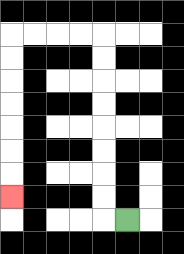{'start': '[5, 9]', 'end': '[0, 8]', 'path_directions': 'L,U,U,U,U,U,U,U,U,L,L,L,L,D,D,D,D,D,D,D', 'path_coordinates': '[[5, 9], [4, 9], [4, 8], [4, 7], [4, 6], [4, 5], [4, 4], [4, 3], [4, 2], [4, 1], [3, 1], [2, 1], [1, 1], [0, 1], [0, 2], [0, 3], [0, 4], [0, 5], [0, 6], [0, 7], [0, 8]]'}